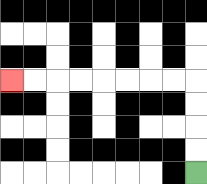{'start': '[8, 7]', 'end': '[0, 3]', 'path_directions': 'U,U,U,U,L,L,L,L,L,L,L,L', 'path_coordinates': '[[8, 7], [8, 6], [8, 5], [8, 4], [8, 3], [7, 3], [6, 3], [5, 3], [4, 3], [3, 3], [2, 3], [1, 3], [0, 3]]'}